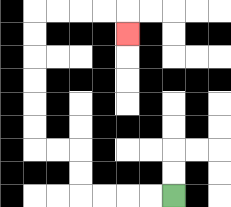{'start': '[7, 8]', 'end': '[5, 1]', 'path_directions': 'L,L,L,L,U,U,L,L,U,U,U,U,U,U,R,R,R,R,D', 'path_coordinates': '[[7, 8], [6, 8], [5, 8], [4, 8], [3, 8], [3, 7], [3, 6], [2, 6], [1, 6], [1, 5], [1, 4], [1, 3], [1, 2], [1, 1], [1, 0], [2, 0], [3, 0], [4, 0], [5, 0], [5, 1]]'}